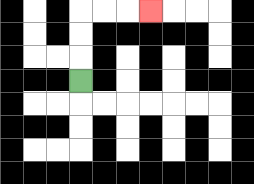{'start': '[3, 3]', 'end': '[6, 0]', 'path_directions': 'U,U,U,R,R,R', 'path_coordinates': '[[3, 3], [3, 2], [3, 1], [3, 0], [4, 0], [5, 0], [6, 0]]'}